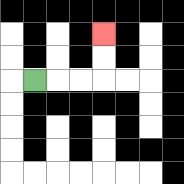{'start': '[1, 3]', 'end': '[4, 1]', 'path_directions': 'R,R,R,U,U', 'path_coordinates': '[[1, 3], [2, 3], [3, 3], [4, 3], [4, 2], [4, 1]]'}